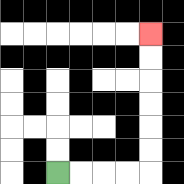{'start': '[2, 7]', 'end': '[6, 1]', 'path_directions': 'R,R,R,R,U,U,U,U,U,U', 'path_coordinates': '[[2, 7], [3, 7], [4, 7], [5, 7], [6, 7], [6, 6], [6, 5], [6, 4], [6, 3], [6, 2], [6, 1]]'}